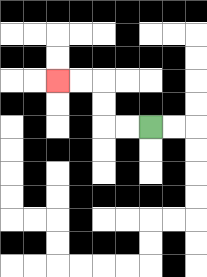{'start': '[6, 5]', 'end': '[2, 3]', 'path_directions': 'L,L,U,U,L,L', 'path_coordinates': '[[6, 5], [5, 5], [4, 5], [4, 4], [4, 3], [3, 3], [2, 3]]'}